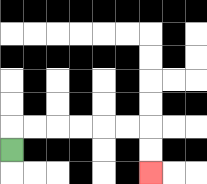{'start': '[0, 6]', 'end': '[6, 7]', 'path_directions': 'U,R,R,R,R,R,R,D,D', 'path_coordinates': '[[0, 6], [0, 5], [1, 5], [2, 5], [3, 5], [4, 5], [5, 5], [6, 5], [6, 6], [6, 7]]'}